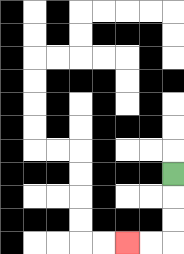{'start': '[7, 7]', 'end': '[5, 10]', 'path_directions': 'D,D,D,L,L', 'path_coordinates': '[[7, 7], [7, 8], [7, 9], [7, 10], [6, 10], [5, 10]]'}